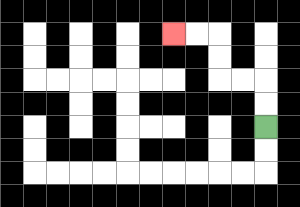{'start': '[11, 5]', 'end': '[7, 1]', 'path_directions': 'U,U,L,L,U,U,L,L', 'path_coordinates': '[[11, 5], [11, 4], [11, 3], [10, 3], [9, 3], [9, 2], [9, 1], [8, 1], [7, 1]]'}